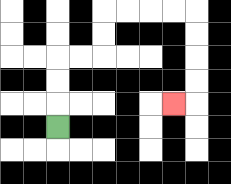{'start': '[2, 5]', 'end': '[7, 4]', 'path_directions': 'U,U,U,R,R,U,U,R,R,R,R,D,D,D,D,L', 'path_coordinates': '[[2, 5], [2, 4], [2, 3], [2, 2], [3, 2], [4, 2], [4, 1], [4, 0], [5, 0], [6, 0], [7, 0], [8, 0], [8, 1], [8, 2], [8, 3], [8, 4], [7, 4]]'}